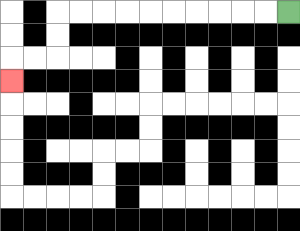{'start': '[12, 0]', 'end': '[0, 3]', 'path_directions': 'L,L,L,L,L,L,L,L,L,L,D,D,L,L,D', 'path_coordinates': '[[12, 0], [11, 0], [10, 0], [9, 0], [8, 0], [7, 0], [6, 0], [5, 0], [4, 0], [3, 0], [2, 0], [2, 1], [2, 2], [1, 2], [0, 2], [0, 3]]'}